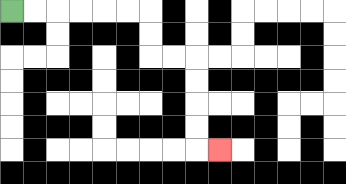{'start': '[0, 0]', 'end': '[9, 6]', 'path_directions': 'R,R,R,R,R,R,D,D,R,R,D,D,D,D,R', 'path_coordinates': '[[0, 0], [1, 0], [2, 0], [3, 0], [4, 0], [5, 0], [6, 0], [6, 1], [6, 2], [7, 2], [8, 2], [8, 3], [8, 4], [8, 5], [8, 6], [9, 6]]'}